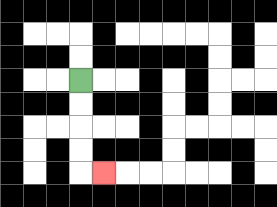{'start': '[3, 3]', 'end': '[4, 7]', 'path_directions': 'D,D,D,D,R', 'path_coordinates': '[[3, 3], [3, 4], [3, 5], [3, 6], [3, 7], [4, 7]]'}